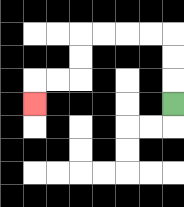{'start': '[7, 4]', 'end': '[1, 4]', 'path_directions': 'U,U,U,L,L,L,L,D,D,L,L,D', 'path_coordinates': '[[7, 4], [7, 3], [7, 2], [7, 1], [6, 1], [5, 1], [4, 1], [3, 1], [3, 2], [3, 3], [2, 3], [1, 3], [1, 4]]'}